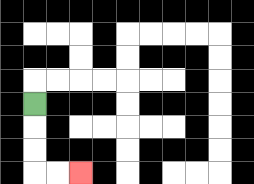{'start': '[1, 4]', 'end': '[3, 7]', 'path_directions': 'D,D,D,R,R', 'path_coordinates': '[[1, 4], [1, 5], [1, 6], [1, 7], [2, 7], [3, 7]]'}